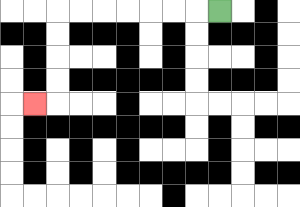{'start': '[9, 0]', 'end': '[1, 4]', 'path_directions': 'L,L,L,L,L,L,L,D,D,D,D,L', 'path_coordinates': '[[9, 0], [8, 0], [7, 0], [6, 0], [5, 0], [4, 0], [3, 0], [2, 0], [2, 1], [2, 2], [2, 3], [2, 4], [1, 4]]'}